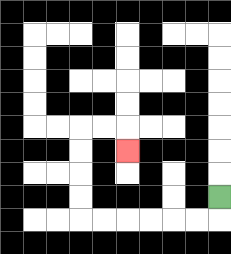{'start': '[9, 8]', 'end': '[5, 6]', 'path_directions': 'D,L,L,L,L,L,L,U,U,U,U,R,R,D', 'path_coordinates': '[[9, 8], [9, 9], [8, 9], [7, 9], [6, 9], [5, 9], [4, 9], [3, 9], [3, 8], [3, 7], [3, 6], [3, 5], [4, 5], [5, 5], [5, 6]]'}